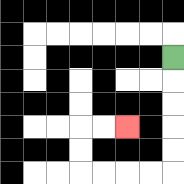{'start': '[7, 2]', 'end': '[5, 5]', 'path_directions': 'D,D,D,D,D,L,L,L,L,U,U,R,R', 'path_coordinates': '[[7, 2], [7, 3], [7, 4], [7, 5], [7, 6], [7, 7], [6, 7], [5, 7], [4, 7], [3, 7], [3, 6], [3, 5], [4, 5], [5, 5]]'}